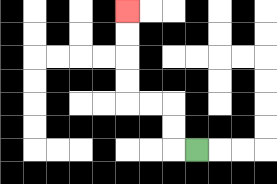{'start': '[8, 6]', 'end': '[5, 0]', 'path_directions': 'L,U,U,L,L,U,U,U,U', 'path_coordinates': '[[8, 6], [7, 6], [7, 5], [7, 4], [6, 4], [5, 4], [5, 3], [5, 2], [5, 1], [5, 0]]'}